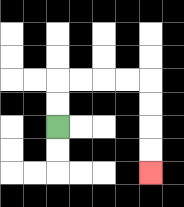{'start': '[2, 5]', 'end': '[6, 7]', 'path_directions': 'U,U,R,R,R,R,D,D,D,D', 'path_coordinates': '[[2, 5], [2, 4], [2, 3], [3, 3], [4, 3], [5, 3], [6, 3], [6, 4], [6, 5], [6, 6], [6, 7]]'}